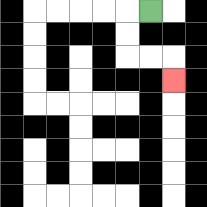{'start': '[6, 0]', 'end': '[7, 3]', 'path_directions': 'L,D,D,R,R,D', 'path_coordinates': '[[6, 0], [5, 0], [5, 1], [5, 2], [6, 2], [7, 2], [7, 3]]'}